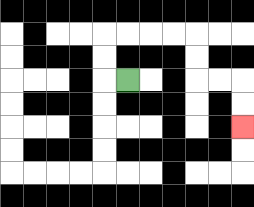{'start': '[5, 3]', 'end': '[10, 5]', 'path_directions': 'L,U,U,R,R,R,R,D,D,R,R,D,D', 'path_coordinates': '[[5, 3], [4, 3], [4, 2], [4, 1], [5, 1], [6, 1], [7, 1], [8, 1], [8, 2], [8, 3], [9, 3], [10, 3], [10, 4], [10, 5]]'}